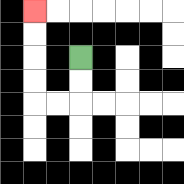{'start': '[3, 2]', 'end': '[1, 0]', 'path_directions': 'D,D,L,L,U,U,U,U', 'path_coordinates': '[[3, 2], [3, 3], [3, 4], [2, 4], [1, 4], [1, 3], [1, 2], [1, 1], [1, 0]]'}